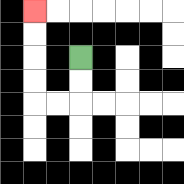{'start': '[3, 2]', 'end': '[1, 0]', 'path_directions': 'D,D,L,L,U,U,U,U', 'path_coordinates': '[[3, 2], [3, 3], [3, 4], [2, 4], [1, 4], [1, 3], [1, 2], [1, 1], [1, 0]]'}